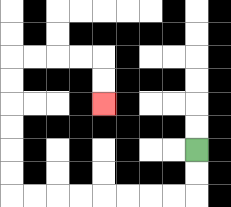{'start': '[8, 6]', 'end': '[4, 4]', 'path_directions': 'D,D,L,L,L,L,L,L,L,L,U,U,U,U,U,U,R,R,R,R,D,D', 'path_coordinates': '[[8, 6], [8, 7], [8, 8], [7, 8], [6, 8], [5, 8], [4, 8], [3, 8], [2, 8], [1, 8], [0, 8], [0, 7], [0, 6], [0, 5], [0, 4], [0, 3], [0, 2], [1, 2], [2, 2], [3, 2], [4, 2], [4, 3], [4, 4]]'}